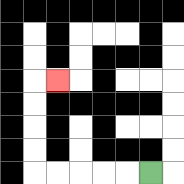{'start': '[6, 7]', 'end': '[2, 3]', 'path_directions': 'L,L,L,L,L,U,U,U,U,R', 'path_coordinates': '[[6, 7], [5, 7], [4, 7], [3, 7], [2, 7], [1, 7], [1, 6], [1, 5], [1, 4], [1, 3], [2, 3]]'}